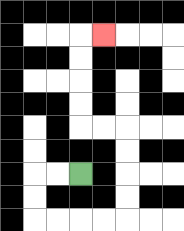{'start': '[3, 7]', 'end': '[4, 1]', 'path_directions': 'L,L,D,D,R,R,R,R,U,U,U,U,L,L,U,U,U,U,R', 'path_coordinates': '[[3, 7], [2, 7], [1, 7], [1, 8], [1, 9], [2, 9], [3, 9], [4, 9], [5, 9], [5, 8], [5, 7], [5, 6], [5, 5], [4, 5], [3, 5], [3, 4], [3, 3], [3, 2], [3, 1], [4, 1]]'}